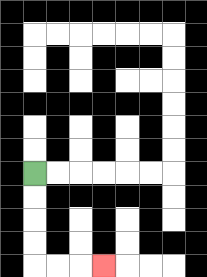{'start': '[1, 7]', 'end': '[4, 11]', 'path_directions': 'D,D,D,D,R,R,R', 'path_coordinates': '[[1, 7], [1, 8], [1, 9], [1, 10], [1, 11], [2, 11], [3, 11], [4, 11]]'}